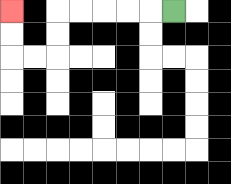{'start': '[7, 0]', 'end': '[0, 0]', 'path_directions': 'L,L,L,L,L,D,D,L,L,U,U', 'path_coordinates': '[[7, 0], [6, 0], [5, 0], [4, 0], [3, 0], [2, 0], [2, 1], [2, 2], [1, 2], [0, 2], [0, 1], [0, 0]]'}